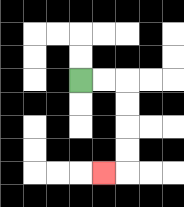{'start': '[3, 3]', 'end': '[4, 7]', 'path_directions': 'R,R,D,D,D,D,L', 'path_coordinates': '[[3, 3], [4, 3], [5, 3], [5, 4], [5, 5], [5, 6], [5, 7], [4, 7]]'}